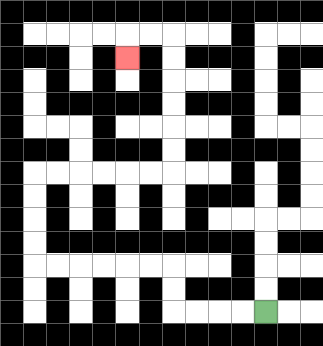{'start': '[11, 13]', 'end': '[5, 2]', 'path_directions': 'L,L,L,L,U,U,L,L,L,L,L,L,U,U,U,U,R,R,R,R,R,R,U,U,U,U,U,U,L,L,D', 'path_coordinates': '[[11, 13], [10, 13], [9, 13], [8, 13], [7, 13], [7, 12], [7, 11], [6, 11], [5, 11], [4, 11], [3, 11], [2, 11], [1, 11], [1, 10], [1, 9], [1, 8], [1, 7], [2, 7], [3, 7], [4, 7], [5, 7], [6, 7], [7, 7], [7, 6], [7, 5], [7, 4], [7, 3], [7, 2], [7, 1], [6, 1], [5, 1], [5, 2]]'}